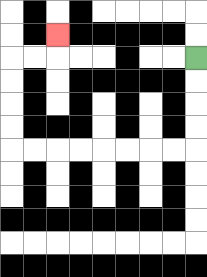{'start': '[8, 2]', 'end': '[2, 1]', 'path_directions': 'D,D,D,D,L,L,L,L,L,L,L,L,U,U,U,U,R,R,U', 'path_coordinates': '[[8, 2], [8, 3], [8, 4], [8, 5], [8, 6], [7, 6], [6, 6], [5, 6], [4, 6], [3, 6], [2, 6], [1, 6], [0, 6], [0, 5], [0, 4], [0, 3], [0, 2], [1, 2], [2, 2], [2, 1]]'}